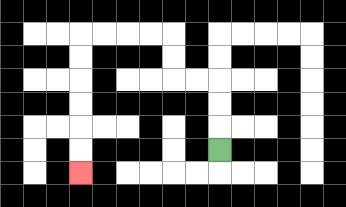{'start': '[9, 6]', 'end': '[3, 7]', 'path_directions': 'U,U,U,L,L,U,U,L,L,L,L,D,D,D,D,D,D', 'path_coordinates': '[[9, 6], [9, 5], [9, 4], [9, 3], [8, 3], [7, 3], [7, 2], [7, 1], [6, 1], [5, 1], [4, 1], [3, 1], [3, 2], [3, 3], [3, 4], [3, 5], [3, 6], [3, 7]]'}